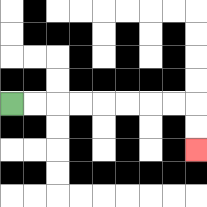{'start': '[0, 4]', 'end': '[8, 6]', 'path_directions': 'R,R,R,R,R,R,R,R,D,D', 'path_coordinates': '[[0, 4], [1, 4], [2, 4], [3, 4], [4, 4], [5, 4], [6, 4], [7, 4], [8, 4], [8, 5], [8, 6]]'}